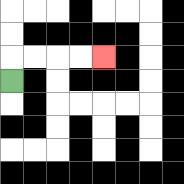{'start': '[0, 3]', 'end': '[4, 2]', 'path_directions': 'U,R,R,R,R', 'path_coordinates': '[[0, 3], [0, 2], [1, 2], [2, 2], [3, 2], [4, 2]]'}